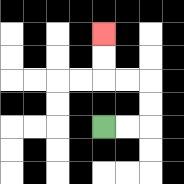{'start': '[4, 5]', 'end': '[4, 1]', 'path_directions': 'R,R,U,U,L,L,U,U', 'path_coordinates': '[[4, 5], [5, 5], [6, 5], [6, 4], [6, 3], [5, 3], [4, 3], [4, 2], [4, 1]]'}